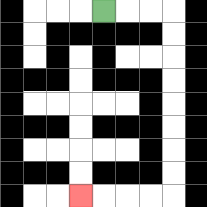{'start': '[4, 0]', 'end': '[3, 8]', 'path_directions': 'R,R,R,D,D,D,D,D,D,D,D,L,L,L,L', 'path_coordinates': '[[4, 0], [5, 0], [6, 0], [7, 0], [7, 1], [7, 2], [7, 3], [7, 4], [7, 5], [7, 6], [7, 7], [7, 8], [6, 8], [5, 8], [4, 8], [3, 8]]'}